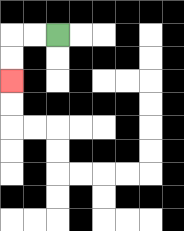{'start': '[2, 1]', 'end': '[0, 3]', 'path_directions': 'L,L,D,D', 'path_coordinates': '[[2, 1], [1, 1], [0, 1], [0, 2], [0, 3]]'}